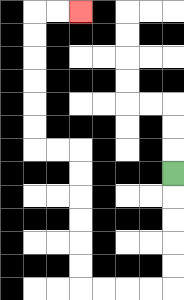{'start': '[7, 7]', 'end': '[3, 0]', 'path_directions': 'D,D,D,D,D,L,L,L,L,U,U,U,U,U,U,L,L,U,U,U,U,U,U,R,R', 'path_coordinates': '[[7, 7], [7, 8], [7, 9], [7, 10], [7, 11], [7, 12], [6, 12], [5, 12], [4, 12], [3, 12], [3, 11], [3, 10], [3, 9], [3, 8], [3, 7], [3, 6], [2, 6], [1, 6], [1, 5], [1, 4], [1, 3], [1, 2], [1, 1], [1, 0], [2, 0], [3, 0]]'}